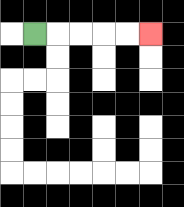{'start': '[1, 1]', 'end': '[6, 1]', 'path_directions': 'R,R,R,R,R', 'path_coordinates': '[[1, 1], [2, 1], [3, 1], [4, 1], [5, 1], [6, 1]]'}